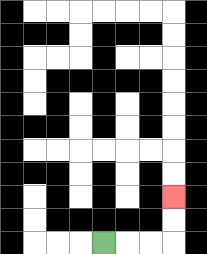{'start': '[4, 10]', 'end': '[7, 8]', 'path_directions': 'R,R,R,U,U', 'path_coordinates': '[[4, 10], [5, 10], [6, 10], [7, 10], [7, 9], [7, 8]]'}